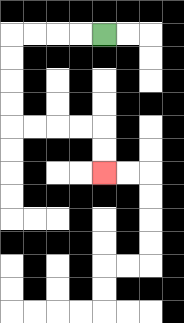{'start': '[4, 1]', 'end': '[4, 7]', 'path_directions': 'L,L,L,L,D,D,D,D,R,R,R,R,D,D', 'path_coordinates': '[[4, 1], [3, 1], [2, 1], [1, 1], [0, 1], [0, 2], [0, 3], [0, 4], [0, 5], [1, 5], [2, 5], [3, 5], [4, 5], [4, 6], [4, 7]]'}